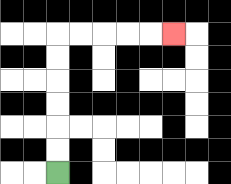{'start': '[2, 7]', 'end': '[7, 1]', 'path_directions': 'U,U,U,U,U,U,R,R,R,R,R', 'path_coordinates': '[[2, 7], [2, 6], [2, 5], [2, 4], [2, 3], [2, 2], [2, 1], [3, 1], [4, 1], [5, 1], [6, 1], [7, 1]]'}